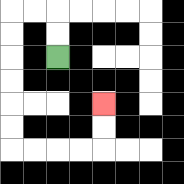{'start': '[2, 2]', 'end': '[4, 4]', 'path_directions': 'U,U,L,L,D,D,D,D,D,D,R,R,R,R,U,U', 'path_coordinates': '[[2, 2], [2, 1], [2, 0], [1, 0], [0, 0], [0, 1], [0, 2], [0, 3], [0, 4], [0, 5], [0, 6], [1, 6], [2, 6], [3, 6], [4, 6], [4, 5], [4, 4]]'}